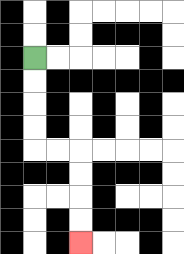{'start': '[1, 2]', 'end': '[3, 10]', 'path_directions': 'D,D,D,D,R,R,D,D,D,D', 'path_coordinates': '[[1, 2], [1, 3], [1, 4], [1, 5], [1, 6], [2, 6], [3, 6], [3, 7], [3, 8], [3, 9], [3, 10]]'}